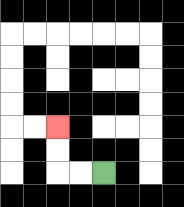{'start': '[4, 7]', 'end': '[2, 5]', 'path_directions': 'L,L,U,U', 'path_coordinates': '[[4, 7], [3, 7], [2, 7], [2, 6], [2, 5]]'}